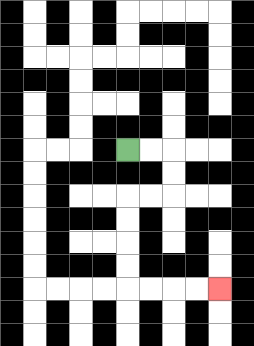{'start': '[5, 6]', 'end': '[9, 12]', 'path_directions': 'R,R,D,D,L,L,D,D,D,D,R,R,R,R', 'path_coordinates': '[[5, 6], [6, 6], [7, 6], [7, 7], [7, 8], [6, 8], [5, 8], [5, 9], [5, 10], [5, 11], [5, 12], [6, 12], [7, 12], [8, 12], [9, 12]]'}